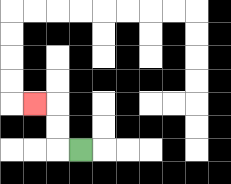{'start': '[3, 6]', 'end': '[1, 4]', 'path_directions': 'L,U,U,L', 'path_coordinates': '[[3, 6], [2, 6], [2, 5], [2, 4], [1, 4]]'}